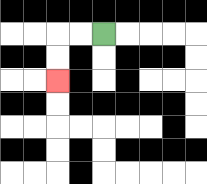{'start': '[4, 1]', 'end': '[2, 3]', 'path_directions': 'L,L,D,D', 'path_coordinates': '[[4, 1], [3, 1], [2, 1], [2, 2], [2, 3]]'}